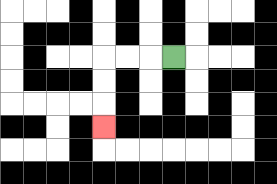{'start': '[7, 2]', 'end': '[4, 5]', 'path_directions': 'L,L,L,D,D,D', 'path_coordinates': '[[7, 2], [6, 2], [5, 2], [4, 2], [4, 3], [4, 4], [4, 5]]'}